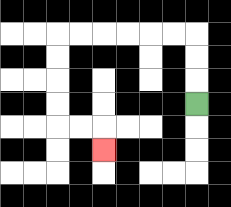{'start': '[8, 4]', 'end': '[4, 6]', 'path_directions': 'U,U,U,L,L,L,L,L,L,D,D,D,D,R,R,D', 'path_coordinates': '[[8, 4], [8, 3], [8, 2], [8, 1], [7, 1], [6, 1], [5, 1], [4, 1], [3, 1], [2, 1], [2, 2], [2, 3], [2, 4], [2, 5], [3, 5], [4, 5], [4, 6]]'}